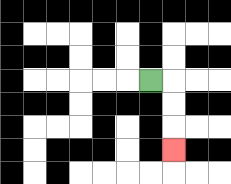{'start': '[6, 3]', 'end': '[7, 6]', 'path_directions': 'R,D,D,D', 'path_coordinates': '[[6, 3], [7, 3], [7, 4], [7, 5], [7, 6]]'}